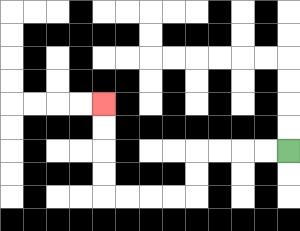{'start': '[12, 6]', 'end': '[4, 4]', 'path_directions': 'L,L,L,L,D,D,L,L,L,L,U,U,U,U', 'path_coordinates': '[[12, 6], [11, 6], [10, 6], [9, 6], [8, 6], [8, 7], [8, 8], [7, 8], [6, 8], [5, 8], [4, 8], [4, 7], [4, 6], [4, 5], [4, 4]]'}